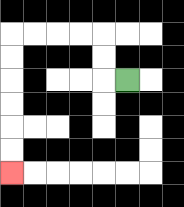{'start': '[5, 3]', 'end': '[0, 7]', 'path_directions': 'L,U,U,L,L,L,L,D,D,D,D,D,D', 'path_coordinates': '[[5, 3], [4, 3], [4, 2], [4, 1], [3, 1], [2, 1], [1, 1], [0, 1], [0, 2], [0, 3], [0, 4], [0, 5], [0, 6], [0, 7]]'}